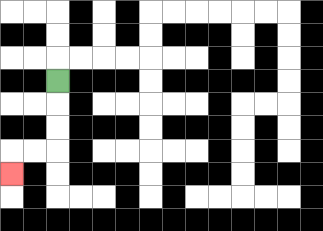{'start': '[2, 3]', 'end': '[0, 7]', 'path_directions': 'D,D,D,L,L,D', 'path_coordinates': '[[2, 3], [2, 4], [2, 5], [2, 6], [1, 6], [0, 6], [0, 7]]'}